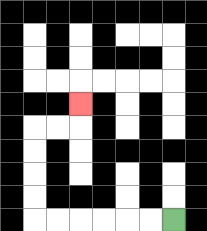{'start': '[7, 9]', 'end': '[3, 4]', 'path_directions': 'L,L,L,L,L,L,U,U,U,U,R,R,U', 'path_coordinates': '[[7, 9], [6, 9], [5, 9], [4, 9], [3, 9], [2, 9], [1, 9], [1, 8], [1, 7], [1, 6], [1, 5], [2, 5], [3, 5], [3, 4]]'}